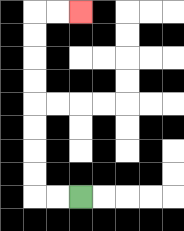{'start': '[3, 8]', 'end': '[3, 0]', 'path_directions': 'L,L,U,U,U,U,U,U,U,U,R,R', 'path_coordinates': '[[3, 8], [2, 8], [1, 8], [1, 7], [1, 6], [1, 5], [1, 4], [1, 3], [1, 2], [1, 1], [1, 0], [2, 0], [3, 0]]'}